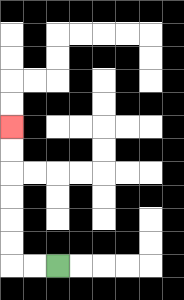{'start': '[2, 11]', 'end': '[0, 5]', 'path_directions': 'L,L,U,U,U,U,U,U', 'path_coordinates': '[[2, 11], [1, 11], [0, 11], [0, 10], [0, 9], [0, 8], [0, 7], [0, 6], [0, 5]]'}